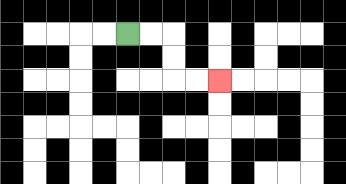{'start': '[5, 1]', 'end': '[9, 3]', 'path_directions': 'R,R,D,D,R,R', 'path_coordinates': '[[5, 1], [6, 1], [7, 1], [7, 2], [7, 3], [8, 3], [9, 3]]'}